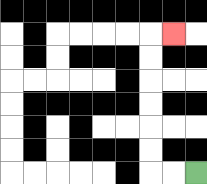{'start': '[8, 7]', 'end': '[7, 1]', 'path_directions': 'L,L,U,U,U,U,U,U,R', 'path_coordinates': '[[8, 7], [7, 7], [6, 7], [6, 6], [6, 5], [6, 4], [6, 3], [6, 2], [6, 1], [7, 1]]'}